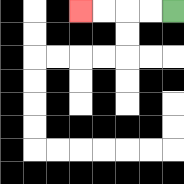{'start': '[7, 0]', 'end': '[3, 0]', 'path_directions': 'L,L,L,L', 'path_coordinates': '[[7, 0], [6, 0], [5, 0], [4, 0], [3, 0]]'}